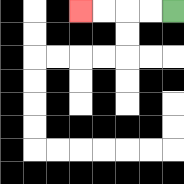{'start': '[7, 0]', 'end': '[3, 0]', 'path_directions': 'L,L,L,L', 'path_coordinates': '[[7, 0], [6, 0], [5, 0], [4, 0], [3, 0]]'}